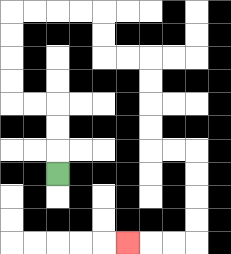{'start': '[2, 7]', 'end': '[5, 10]', 'path_directions': 'U,U,U,L,L,U,U,U,U,R,R,R,R,D,D,R,R,D,D,D,D,R,R,D,D,D,D,L,L,L', 'path_coordinates': '[[2, 7], [2, 6], [2, 5], [2, 4], [1, 4], [0, 4], [0, 3], [0, 2], [0, 1], [0, 0], [1, 0], [2, 0], [3, 0], [4, 0], [4, 1], [4, 2], [5, 2], [6, 2], [6, 3], [6, 4], [6, 5], [6, 6], [7, 6], [8, 6], [8, 7], [8, 8], [8, 9], [8, 10], [7, 10], [6, 10], [5, 10]]'}